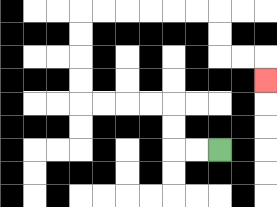{'start': '[9, 6]', 'end': '[11, 3]', 'path_directions': 'L,L,U,U,L,L,L,L,U,U,U,U,R,R,R,R,R,R,D,D,R,R,D', 'path_coordinates': '[[9, 6], [8, 6], [7, 6], [7, 5], [7, 4], [6, 4], [5, 4], [4, 4], [3, 4], [3, 3], [3, 2], [3, 1], [3, 0], [4, 0], [5, 0], [6, 0], [7, 0], [8, 0], [9, 0], [9, 1], [9, 2], [10, 2], [11, 2], [11, 3]]'}